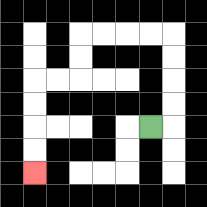{'start': '[6, 5]', 'end': '[1, 7]', 'path_directions': 'R,U,U,U,U,L,L,L,L,D,D,L,L,D,D,D,D', 'path_coordinates': '[[6, 5], [7, 5], [7, 4], [7, 3], [7, 2], [7, 1], [6, 1], [5, 1], [4, 1], [3, 1], [3, 2], [3, 3], [2, 3], [1, 3], [1, 4], [1, 5], [1, 6], [1, 7]]'}